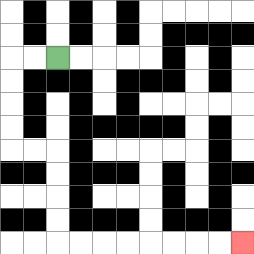{'start': '[2, 2]', 'end': '[10, 10]', 'path_directions': 'L,L,D,D,D,D,R,R,D,D,D,D,R,R,R,R,R,R,R,R', 'path_coordinates': '[[2, 2], [1, 2], [0, 2], [0, 3], [0, 4], [0, 5], [0, 6], [1, 6], [2, 6], [2, 7], [2, 8], [2, 9], [2, 10], [3, 10], [4, 10], [5, 10], [6, 10], [7, 10], [8, 10], [9, 10], [10, 10]]'}